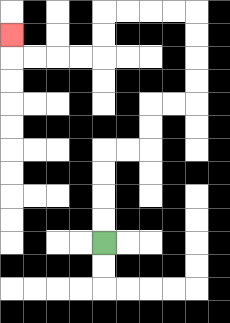{'start': '[4, 10]', 'end': '[0, 1]', 'path_directions': 'U,U,U,U,R,R,U,U,R,R,U,U,U,U,L,L,L,L,D,D,L,L,L,L,U', 'path_coordinates': '[[4, 10], [4, 9], [4, 8], [4, 7], [4, 6], [5, 6], [6, 6], [6, 5], [6, 4], [7, 4], [8, 4], [8, 3], [8, 2], [8, 1], [8, 0], [7, 0], [6, 0], [5, 0], [4, 0], [4, 1], [4, 2], [3, 2], [2, 2], [1, 2], [0, 2], [0, 1]]'}